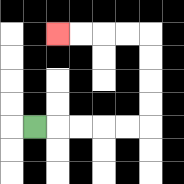{'start': '[1, 5]', 'end': '[2, 1]', 'path_directions': 'R,R,R,R,R,U,U,U,U,L,L,L,L', 'path_coordinates': '[[1, 5], [2, 5], [3, 5], [4, 5], [5, 5], [6, 5], [6, 4], [6, 3], [6, 2], [6, 1], [5, 1], [4, 1], [3, 1], [2, 1]]'}